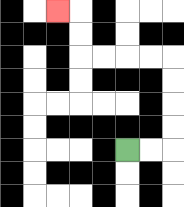{'start': '[5, 6]', 'end': '[2, 0]', 'path_directions': 'R,R,U,U,U,U,L,L,L,L,U,U,L', 'path_coordinates': '[[5, 6], [6, 6], [7, 6], [7, 5], [7, 4], [7, 3], [7, 2], [6, 2], [5, 2], [4, 2], [3, 2], [3, 1], [3, 0], [2, 0]]'}